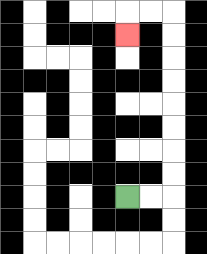{'start': '[5, 8]', 'end': '[5, 1]', 'path_directions': 'R,R,U,U,U,U,U,U,U,U,L,L,D', 'path_coordinates': '[[5, 8], [6, 8], [7, 8], [7, 7], [7, 6], [7, 5], [7, 4], [7, 3], [7, 2], [7, 1], [7, 0], [6, 0], [5, 0], [5, 1]]'}